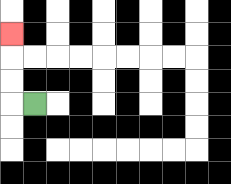{'start': '[1, 4]', 'end': '[0, 1]', 'path_directions': 'L,U,U,U', 'path_coordinates': '[[1, 4], [0, 4], [0, 3], [0, 2], [0, 1]]'}